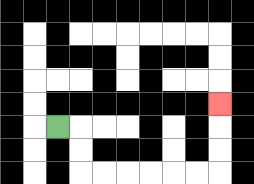{'start': '[2, 5]', 'end': '[9, 4]', 'path_directions': 'R,D,D,R,R,R,R,R,R,U,U,U', 'path_coordinates': '[[2, 5], [3, 5], [3, 6], [3, 7], [4, 7], [5, 7], [6, 7], [7, 7], [8, 7], [9, 7], [9, 6], [9, 5], [9, 4]]'}